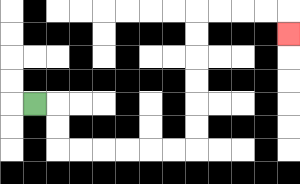{'start': '[1, 4]', 'end': '[12, 1]', 'path_directions': 'R,D,D,R,R,R,R,R,R,U,U,U,U,U,U,R,R,R,R,D', 'path_coordinates': '[[1, 4], [2, 4], [2, 5], [2, 6], [3, 6], [4, 6], [5, 6], [6, 6], [7, 6], [8, 6], [8, 5], [8, 4], [8, 3], [8, 2], [8, 1], [8, 0], [9, 0], [10, 0], [11, 0], [12, 0], [12, 1]]'}